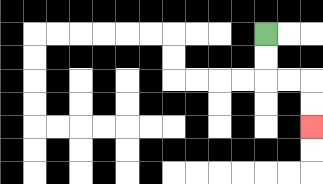{'start': '[11, 1]', 'end': '[13, 5]', 'path_directions': 'D,D,R,R,D,D', 'path_coordinates': '[[11, 1], [11, 2], [11, 3], [12, 3], [13, 3], [13, 4], [13, 5]]'}